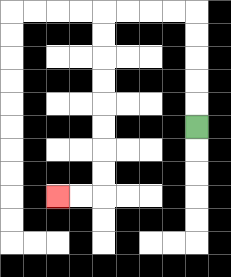{'start': '[8, 5]', 'end': '[2, 8]', 'path_directions': 'U,U,U,U,U,L,L,L,L,D,D,D,D,D,D,D,D,L,L', 'path_coordinates': '[[8, 5], [8, 4], [8, 3], [8, 2], [8, 1], [8, 0], [7, 0], [6, 0], [5, 0], [4, 0], [4, 1], [4, 2], [4, 3], [4, 4], [4, 5], [4, 6], [4, 7], [4, 8], [3, 8], [2, 8]]'}